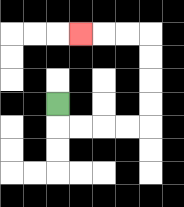{'start': '[2, 4]', 'end': '[3, 1]', 'path_directions': 'D,R,R,R,R,U,U,U,U,L,L,L', 'path_coordinates': '[[2, 4], [2, 5], [3, 5], [4, 5], [5, 5], [6, 5], [6, 4], [6, 3], [6, 2], [6, 1], [5, 1], [4, 1], [3, 1]]'}